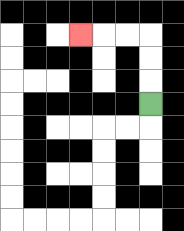{'start': '[6, 4]', 'end': '[3, 1]', 'path_directions': 'U,U,U,L,L,L', 'path_coordinates': '[[6, 4], [6, 3], [6, 2], [6, 1], [5, 1], [4, 1], [3, 1]]'}